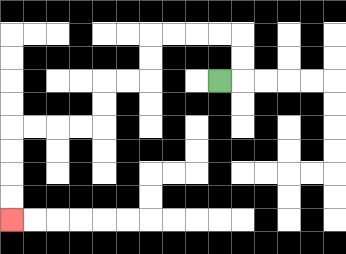{'start': '[9, 3]', 'end': '[0, 9]', 'path_directions': 'R,U,U,L,L,L,L,D,D,L,L,D,D,L,L,L,L,D,D,D,D', 'path_coordinates': '[[9, 3], [10, 3], [10, 2], [10, 1], [9, 1], [8, 1], [7, 1], [6, 1], [6, 2], [6, 3], [5, 3], [4, 3], [4, 4], [4, 5], [3, 5], [2, 5], [1, 5], [0, 5], [0, 6], [0, 7], [0, 8], [0, 9]]'}